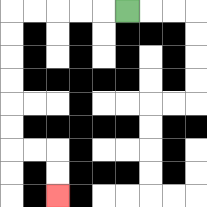{'start': '[5, 0]', 'end': '[2, 8]', 'path_directions': 'L,L,L,L,L,D,D,D,D,D,D,R,R,D,D', 'path_coordinates': '[[5, 0], [4, 0], [3, 0], [2, 0], [1, 0], [0, 0], [0, 1], [0, 2], [0, 3], [0, 4], [0, 5], [0, 6], [1, 6], [2, 6], [2, 7], [2, 8]]'}